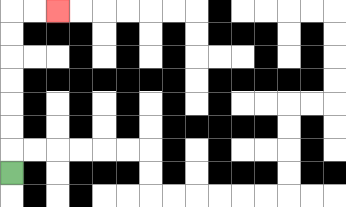{'start': '[0, 7]', 'end': '[2, 0]', 'path_directions': 'U,U,U,U,U,U,U,R,R', 'path_coordinates': '[[0, 7], [0, 6], [0, 5], [0, 4], [0, 3], [0, 2], [0, 1], [0, 0], [1, 0], [2, 0]]'}